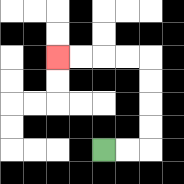{'start': '[4, 6]', 'end': '[2, 2]', 'path_directions': 'R,R,U,U,U,U,L,L,L,L', 'path_coordinates': '[[4, 6], [5, 6], [6, 6], [6, 5], [6, 4], [6, 3], [6, 2], [5, 2], [4, 2], [3, 2], [2, 2]]'}